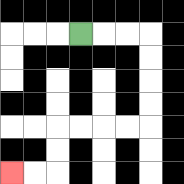{'start': '[3, 1]', 'end': '[0, 7]', 'path_directions': 'R,R,R,D,D,D,D,L,L,L,L,D,D,L,L', 'path_coordinates': '[[3, 1], [4, 1], [5, 1], [6, 1], [6, 2], [6, 3], [6, 4], [6, 5], [5, 5], [4, 5], [3, 5], [2, 5], [2, 6], [2, 7], [1, 7], [0, 7]]'}